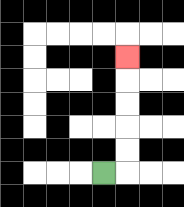{'start': '[4, 7]', 'end': '[5, 2]', 'path_directions': 'R,U,U,U,U,U', 'path_coordinates': '[[4, 7], [5, 7], [5, 6], [5, 5], [5, 4], [5, 3], [5, 2]]'}